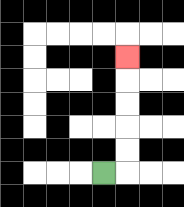{'start': '[4, 7]', 'end': '[5, 2]', 'path_directions': 'R,U,U,U,U,U', 'path_coordinates': '[[4, 7], [5, 7], [5, 6], [5, 5], [5, 4], [5, 3], [5, 2]]'}